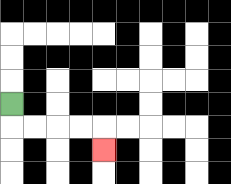{'start': '[0, 4]', 'end': '[4, 6]', 'path_directions': 'D,R,R,R,R,D', 'path_coordinates': '[[0, 4], [0, 5], [1, 5], [2, 5], [3, 5], [4, 5], [4, 6]]'}